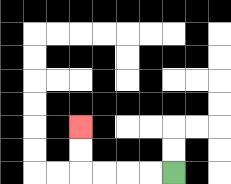{'start': '[7, 7]', 'end': '[3, 5]', 'path_directions': 'L,L,L,L,U,U', 'path_coordinates': '[[7, 7], [6, 7], [5, 7], [4, 7], [3, 7], [3, 6], [3, 5]]'}